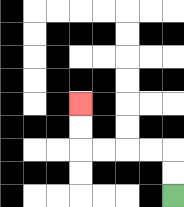{'start': '[7, 8]', 'end': '[3, 4]', 'path_directions': 'U,U,L,L,L,L,U,U', 'path_coordinates': '[[7, 8], [7, 7], [7, 6], [6, 6], [5, 6], [4, 6], [3, 6], [3, 5], [3, 4]]'}